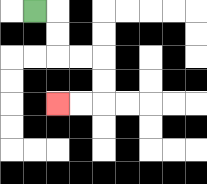{'start': '[1, 0]', 'end': '[2, 4]', 'path_directions': 'R,D,D,R,R,D,D,L,L', 'path_coordinates': '[[1, 0], [2, 0], [2, 1], [2, 2], [3, 2], [4, 2], [4, 3], [4, 4], [3, 4], [2, 4]]'}